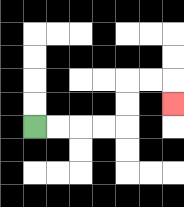{'start': '[1, 5]', 'end': '[7, 4]', 'path_directions': 'R,R,R,R,U,U,R,R,D', 'path_coordinates': '[[1, 5], [2, 5], [3, 5], [4, 5], [5, 5], [5, 4], [5, 3], [6, 3], [7, 3], [7, 4]]'}